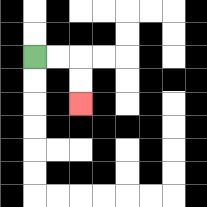{'start': '[1, 2]', 'end': '[3, 4]', 'path_directions': 'R,R,D,D', 'path_coordinates': '[[1, 2], [2, 2], [3, 2], [3, 3], [3, 4]]'}